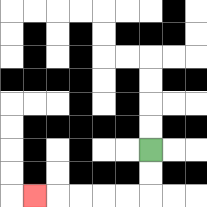{'start': '[6, 6]', 'end': '[1, 8]', 'path_directions': 'D,D,L,L,L,L,L', 'path_coordinates': '[[6, 6], [6, 7], [6, 8], [5, 8], [4, 8], [3, 8], [2, 8], [1, 8]]'}